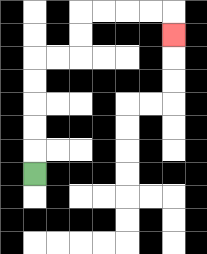{'start': '[1, 7]', 'end': '[7, 1]', 'path_directions': 'U,U,U,U,U,R,R,U,U,R,R,R,R,D', 'path_coordinates': '[[1, 7], [1, 6], [1, 5], [1, 4], [1, 3], [1, 2], [2, 2], [3, 2], [3, 1], [3, 0], [4, 0], [5, 0], [6, 0], [7, 0], [7, 1]]'}